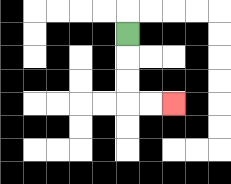{'start': '[5, 1]', 'end': '[7, 4]', 'path_directions': 'D,D,D,R,R', 'path_coordinates': '[[5, 1], [5, 2], [5, 3], [5, 4], [6, 4], [7, 4]]'}